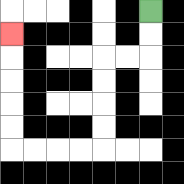{'start': '[6, 0]', 'end': '[0, 1]', 'path_directions': 'D,D,L,L,D,D,D,D,L,L,L,L,U,U,U,U,U', 'path_coordinates': '[[6, 0], [6, 1], [6, 2], [5, 2], [4, 2], [4, 3], [4, 4], [4, 5], [4, 6], [3, 6], [2, 6], [1, 6], [0, 6], [0, 5], [0, 4], [0, 3], [0, 2], [0, 1]]'}